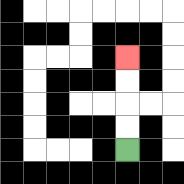{'start': '[5, 6]', 'end': '[5, 2]', 'path_directions': 'U,U,U,U', 'path_coordinates': '[[5, 6], [5, 5], [5, 4], [5, 3], [5, 2]]'}